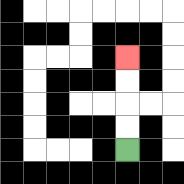{'start': '[5, 6]', 'end': '[5, 2]', 'path_directions': 'U,U,U,U', 'path_coordinates': '[[5, 6], [5, 5], [5, 4], [5, 3], [5, 2]]'}